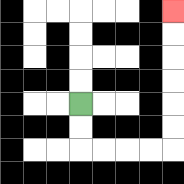{'start': '[3, 4]', 'end': '[7, 0]', 'path_directions': 'D,D,R,R,R,R,U,U,U,U,U,U', 'path_coordinates': '[[3, 4], [3, 5], [3, 6], [4, 6], [5, 6], [6, 6], [7, 6], [7, 5], [7, 4], [7, 3], [7, 2], [7, 1], [7, 0]]'}